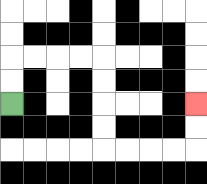{'start': '[0, 4]', 'end': '[8, 4]', 'path_directions': 'U,U,R,R,R,R,D,D,D,D,R,R,R,R,U,U', 'path_coordinates': '[[0, 4], [0, 3], [0, 2], [1, 2], [2, 2], [3, 2], [4, 2], [4, 3], [4, 4], [4, 5], [4, 6], [5, 6], [6, 6], [7, 6], [8, 6], [8, 5], [8, 4]]'}